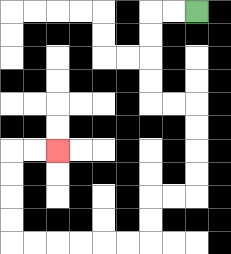{'start': '[8, 0]', 'end': '[2, 6]', 'path_directions': 'L,L,D,D,D,D,R,R,D,D,D,D,L,L,D,D,L,L,L,L,L,L,U,U,U,U,R,R', 'path_coordinates': '[[8, 0], [7, 0], [6, 0], [6, 1], [6, 2], [6, 3], [6, 4], [7, 4], [8, 4], [8, 5], [8, 6], [8, 7], [8, 8], [7, 8], [6, 8], [6, 9], [6, 10], [5, 10], [4, 10], [3, 10], [2, 10], [1, 10], [0, 10], [0, 9], [0, 8], [0, 7], [0, 6], [1, 6], [2, 6]]'}